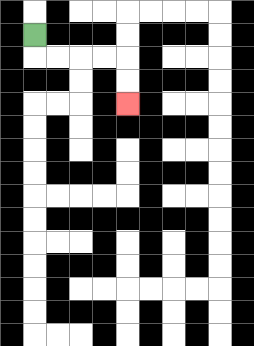{'start': '[1, 1]', 'end': '[5, 4]', 'path_directions': 'D,R,R,R,R,D,D', 'path_coordinates': '[[1, 1], [1, 2], [2, 2], [3, 2], [4, 2], [5, 2], [5, 3], [5, 4]]'}